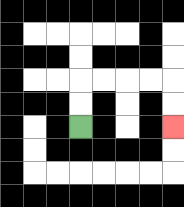{'start': '[3, 5]', 'end': '[7, 5]', 'path_directions': 'U,U,R,R,R,R,D,D', 'path_coordinates': '[[3, 5], [3, 4], [3, 3], [4, 3], [5, 3], [6, 3], [7, 3], [7, 4], [7, 5]]'}